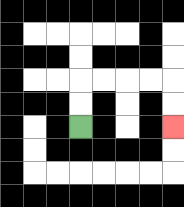{'start': '[3, 5]', 'end': '[7, 5]', 'path_directions': 'U,U,R,R,R,R,D,D', 'path_coordinates': '[[3, 5], [3, 4], [3, 3], [4, 3], [5, 3], [6, 3], [7, 3], [7, 4], [7, 5]]'}